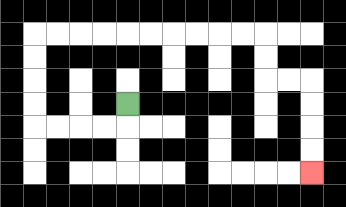{'start': '[5, 4]', 'end': '[13, 7]', 'path_directions': 'D,L,L,L,L,U,U,U,U,R,R,R,R,R,R,R,R,R,R,D,D,R,R,D,D,D,D', 'path_coordinates': '[[5, 4], [5, 5], [4, 5], [3, 5], [2, 5], [1, 5], [1, 4], [1, 3], [1, 2], [1, 1], [2, 1], [3, 1], [4, 1], [5, 1], [6, 1], [7, 1], [8, 1], [9, 1], [10, 1], [11, 1], [11, 2], [11, 3], [12, 3], [13, 3], [13, 4], [13, 5], [13, 6], [13, 7]]'}